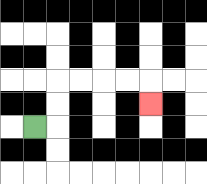{'start': '[1, 5]', 'end': '[6, 4]', 'path_directions': 'R,U,U,R,R,R,R,D', 'path_coordinates': '[[1, 5], [2, 5], [2, 4], [2, 3], [3, 3], [4, 3], [5, 3], [6, 3], [6, 4]]'}